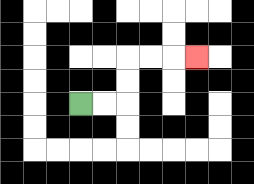{'start': '[3, 4]', 'end': '[8, 2]', 'path_directions': 'R,R,U,U,R,R,R', 'path_coordinates': '[[3, 4], [4, 4], [5, 4], [5, 3], [5, 2], [6, 2], [7, 2], [8, 2]]'}